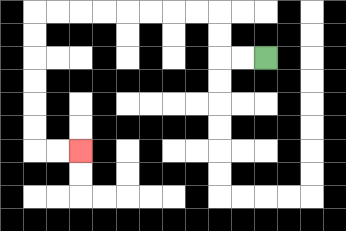{'start': '[11, 2]', 'end': '[3, 6]', 'path_directions': 'L,L,U,U,L,L,L,L,L,L,L,L,D,D,D,D,D,D,R,R', 'path_coordinates': '[[11, 2], [10, 2], [9, 2], [9, 1], [9, 0], [8, 0], [7, 0], [6, 0], [5, 0], [4, 0], [3, 0], [2, 0], [1, 0], [1, 1], [1, 2], [1, 3], [1, 4], [1, 5], [1, 6], [2, 6], [3, 6]]'}